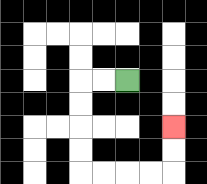{'start': '[5, 3]', 'end': '[7, 5]', 'path_directions': 'L,L,D,D,D,D,R,R,R,R,U,U', 'path_coordinates': '[[5, 3], [4, 3], [3, 3], [3, 4], [3, 5], [3, 6], [3, 7], [4, 7], [5, 7], [6, 7], [7, 7], [7, 6], [7, 5]]'}